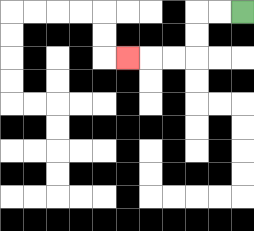{'start': '[10, 0]', 'end': '[5, 2]', 'path_directions': 'L,L,D,D,L,L,L', 'path_coordinates': '[[10, 0], [9, 0], [8, 0], [8, 1], [8, 2], [7, 2], [6, 2], [5, 2]]'}